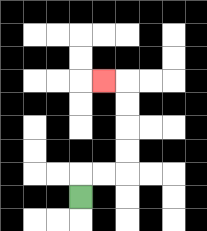{'start': '[3, 8]', 'end': '[4, 3]', 'path_directions': 'U,R,R,U,U,U,U,L', 'path_coordinates': '[[3, 8], [3, 7], [4, 7], [5, 7], [5, 6], [5, 5], [5, 4], [5, 3], [4, 3]]'}